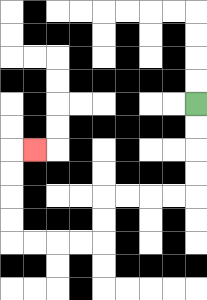{'start': '[8, 4]', 'end': '[1, 6]', 'path_directions': 'D,D,D,D,L,L,L,L,D,D,L,L,L,L,U,U,U,U,R', 'path_coordinates': '[[8, 4], [8, 5], [8, 6], [8, 7], [8, 8], [7, 8], [6, 8], [5, 8], [4, 8], [4, 9], [4, 10], [3, 10], [2, 10], [1, 10], [0, 10], [0, 9], [0, 8], [0, 7], [0, 6], [1, 6]]'}